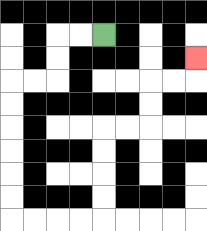{'start': '[4, 1]', 'end': '[8, 2]', 'path_directions': 'L,L,D,D,L,L,D,D,D,D,D,D,R,R,R,R,U,U,U,U,R,R,U,U,R,R,U', 'path_coordinates': '[[4, 1], [3, 1], [2, 1], [2, 2], [2, 3], [1, 3], [0, 3], [0, 4], [0, 5], [0, 6], [0, 7], [0, 8], [0, 9], [1, 9], [2, 9], [3, 9], [4, 9], [4, 8], [4, 7], [4, 6], [4, 5], [5, 5], [6, 5], [6, 4], [6, 3], [7, 3], [8, 3], [8, 2]]'}